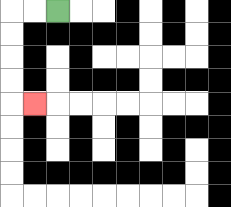{'start': '[2, 0]', 'end': '[1, 4]', 'path_directions': 'L,L,D,D,D,D,R', 'path_coordinates': '[[2, 0], [1, 0], [0, 0], [0, 1], [0, 2], [0, 3], [0, 4], [1, 4]]'}